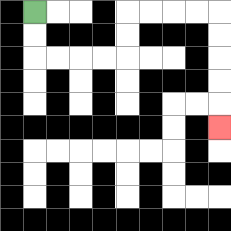{'start': '[1, 0]', 'end': '[9, 5]', 'path_directions': 'D,D,R,R,R,R,U,U,R,R,R,R,D,D,D,D,D', 'path_coordinates': '[[1, 0], [1, 1], [1, 2], [2, 2], [3, 2], [4, 2], [5, 2], [5, 1], [5, 0], [6, 0], [7, 0], [8, 0], [9, 0], [9, 1], [9, 2], [9, 3], [9, 4], [9, 5]]'}